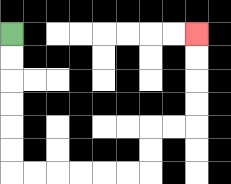{'start': '[0, 1]', 'end': '[8, 1]', 'path_directions': 'D,D,D,D,D,D,R,R,R,R,R,R,U,U,R,R,U,U,U,U', 'path_coordinates': '[[0, 1], [0, 2], [0, 3], [0, 4], [0, 5], [0, 6], [0, 7], [1, 7], [2, 7], [3, 7], [4, 7], [5, 7], [6, 7], [6, 6], [6, 5], [7, 5], [8, 5], [8, 4], [8, 3], [8, 2], [8, 1]]'}